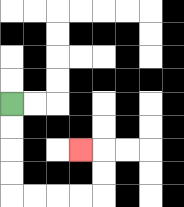{'start': '[0, 4]', 'end': '[3, 6]', 'path_directions': 'D,D,D,D,R,R,R,R,U,U,L', 'path_coordinates': '[[0, 4], [0, 5], [0, 6], [0, 7], [0, 8], [1, 8], [2, 8], [3, 8], [4, 8], [4, 7], [4, 6], [3, 6]]'}